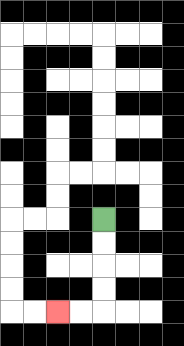{'start': '[4, 9]', 'end': '[2, 13]', 'path_directions': 'D,D,D,D,L,L', 'path_coordinates': '[[4, 9], [4, 10], [4, 11], [4, 12], [4, 13], [3, 13], [2, 13]]'}